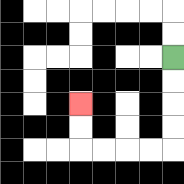{'start': '[7, 2]', 'end': '[3, 4]', 'path_directions': 'D,D,D,D,L,L,L,L,U,U', 'path_coordinates': '[[7, 2], [7, 3], [7, 4], [7, 5], [7, 6], [6, 6], [5, 6], [4, 6], [3, 6], [3, 5], [3, 4]]'}